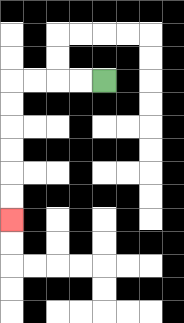{'start': '[4, 3]', 'end': '[0, 9]', 'path_directions': 'L,L,L,L,D,D,D,D,D,D', 'path_coordinates': '[[4, 3], [3, 3], [2, 3], [1, 3], [0, 3], [0, 4], [0, 5], [0, 6], [0, 7], [0, 8], [0, 9]]'}